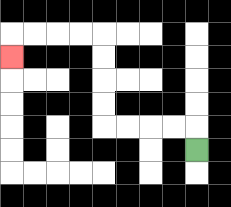{'start': '[8, 6]', 'end': '[0, 2]', 'path_directions': 'U,L,L,L,L,U,U,U,U,L,L,L,L,D', 'path_coordinates': '[[8, 6], [8, 5], [7, 5], [6, 5], [5, 5], [4, 5], [4, 4], [4, 3], [4, 2], [4, 1], [3, 1], [2, 1], [1, 1], [0, 1], [0, 2]]'}